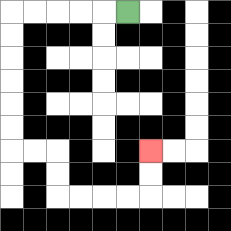{'start': '[5, 0]', 'end': '[6, 6]', 'path_directions': 'L,L,L,L,L,D,D,D,D,D,D,R,R,D,D,R,R,R,R,U,U', 'path_coordinates': '[[5, 0], [4, 0], [3, 0], [2, 0], [1, 0], [0, 0], [0, 1], [0, 2], [0, 3], [0, 4], [0, 5], [0, 6], [1, 6], [2, 6], [2, 7], [2, 8], [3, 8], [4, 8], [5, 8], [6, 8], [6, 7], [6, 6]]'}